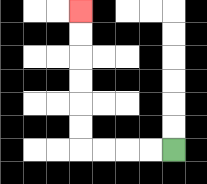{'start': '[7, 6]', 'end': '[3, 0]', 'path_directions': 'L,L,L,L,U,U,U,U,U,U', 'path_coordinates': '[[7, 6], [6, 6], [5, 6], [4, 6], [3, 6], [3, 5], [3, 4], [3, 3], [3, 2], [3, 1], [3, 0]]'}